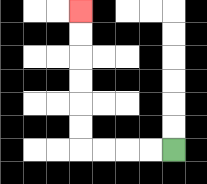{'start': '[7, 6]', 'end': '[3, 0]', 'path_directions': 'L,L,L,L,U,U,U,U,U,U', 'path_coordinates': '[[7, 6], [6, 6], [5, 6], [4, 6], [3, 6], [3, 5], [3, 4], [3, 3], [3, 2], [3, 1], [3, 0]]'}